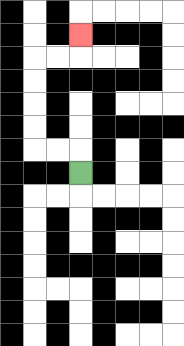{'start': '[3, 7]', 'end': '[3, 1]', 'path_directions': 'U,L,L,U,U,U,U,R,R,U', 'path_coordinates': '[[3, 7], [3, 6], [2, 6], [1, 6], [1, 5], [1, 4], [1, 3], [1, 2], [2, 2], [3, 2], [3, 1]]'}